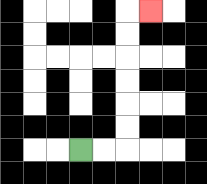{'start': '[3, 6]', 'end': '[6, 0]', 'path_directions': 'R,R,U,U,U,U,U,U,R', 'path_coordinates': '[[3, 6], [4, 6], [5, 6], [5, 5], [5, 4], [5, 3], [5, 2], [5, 1], [5, 0], [6, 0]]'}